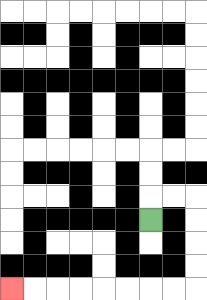{'start': '[6, 9]', 'end': '[0, 12]', 'path_directions': 'U,R,R,D,D,D,D,L,L,L,L,L,L,L,L', 'path_coordinates': '[[6, 9], [6, 8], [7, 8], [8, 8], [8, 9], [8, 10], [8, 11], [8, 12], [7, 12], [6, 12], [5, 12], [4, 12], [3, 12], [2, 12], [1, 12], [0, 12]]'}